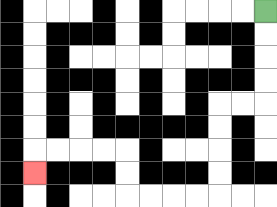{'start': '[11, 0]', 'end': '[1, 7]', 'path_directions': 'D,D,D,D,L,L,D,D,D,D,L,L,L,L,U,U,L,L,L,L,D', 'path_coordinates': '[[11, 0], [11, 1], [11, 2], [11, 3], [11, 4], [10, 4], [9, 4], [9, 5], [9, 6], [9, 7], [9, 8], [8, 8], [7, 8], [6, 8], [5, 8], [5, 7], [5, 6], [4, 6], [3, 6], [2, 6], [1, 6], [1, 7]]'}